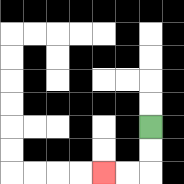{'start': '[6, 5]', 'end': '[4, 7]', 'path_directions': 'D,D,L,L', 'path_coordinates': '[[6, 5], [6, 6], [6, 7], [5, 7], [4, 7]]'}